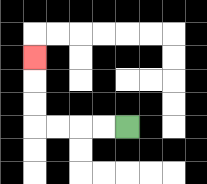{'start': '[5, 5]', 'end': '[1, 2]', 'path_directions': 'L,L,L,L,U,U,U', 'path_coordinates': '[[5, 5], [4, 5], [3, 5], [2, 5], [1, 5], [1, 4], [1, 3], [1, 2]]'}